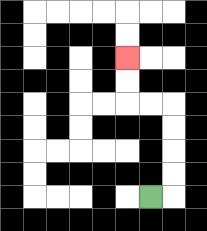{'start': '[6, 8]', 'end': '[5, 2]', 'path_directions': 'R,U,U,U,U,L,L,U,U', 'path_coordinates': '[[6, 8], [7, 8], [7, 7], [7, 6], [7, 5], [7, 4], [6, 4], [5, 4], [5, 3], [5, 2]]'}